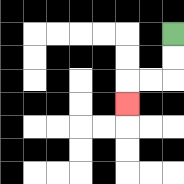{'start': '[7, 1]', 'end': '[5, 4]', 'path_directions': 'D,D,L,L,D', 'path_coordinates': '[[7, 1], [7, 2], [7, 3], [6, 3], [5, 3], [5, 4]]'}